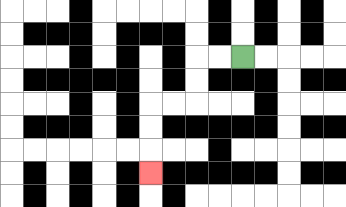{'start': '[10, 2]', 'end': '[6, 7]', 'path_directions': 'L,L,D,D,L,L,D,D,D', 'path_coordinates': '[[10, 2], [9, 2], [8, 2], [8, 3], [8, 4], [7, 4], [6, 4], [6, 5], [6, 6], [6, 7]]'}